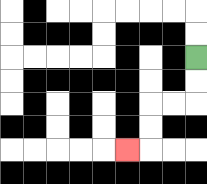{'start': '[8, 2]', 'end': '[5, 6]', 'path_directions': 'D,D,L,L,D,D,L', 'path_coordinates': '[[8, 2], [8, 3], [8, 4], [7, 4], [6, 4], [6, 5], [6, 6], [5, 6]]'}